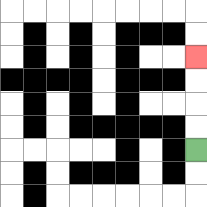{'start': '[8, 6]', 'end': '[8, 2]', 'path_directions': 'U,U,U,U', 'path_coordinates': '[[8, 6], [8, 5], [8, 4], [8, 3], [8, 2]]'}